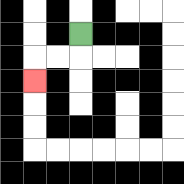{'start': '[3, 1]', 'end': '[1, 3]', 'path_directions': 'D,L,L,D', 'path_coordinates': '[[3, 1], [3, 2], [2, 2], [1, 2], [1, 3]]'}